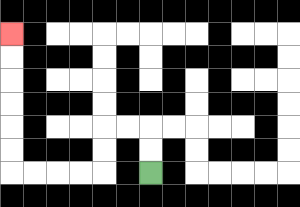{'start': '[6, 7]', 'end': '[0, 1]', 'path_directions': 'U,U,L,L,D,D,L,L,L,L,U,U,U,U,U,U', 'path_coordinates': '[[6, 7], [6, 6], [6, 5], [5, 5], [4, 5], [4, 6], [4, 7], [3, 7], [2, 7], [1, 7], [0, 7], [0, 6], [0, 5], [0, 4], [0, 3], [0, 2], [0, 1]]'}